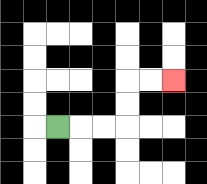{'start': '[2, 5]', 'end': '[7, 3]', 'path_directions': 'R,R,R,U,U,R,R', 'path_coordinates': '[[2, 5], [3, 5], [4, 5], [5, 5], [5, 4], [5, 3], [6, 3], [7, 3]]'}